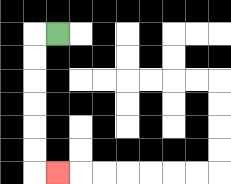{'start': '[2, 1]', 'end': '[2, 7]', 'path_directions': 'L,D,D,D,D,D,D,R', 'path_coordinates': '[[2, 1], [1, 1], [1, 2], [1, 3], [1, 4], [1, 5], [1, 6], [1, 7], [2, 7]]'}